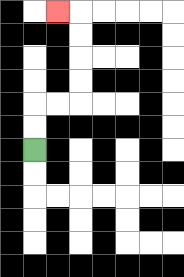{'start': '[1, 6]', 'end': '[2, 0]', 'path_directions': 'U,U,R,R,U,U,U,U,L', 'path_coordinates': '[[1, 6], [1, 5], [1, 4], [2, 4], [3, 4], [3, 3], [3, 2], [3, 1], [3, 0], [2, 0]]'}